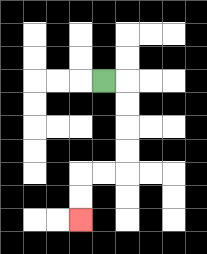{'start': '[4, 3]', 'end': '[3, 9]', 'path_directions': 'R,D,D,D,D,L,L,D,D', 'path_coordinates': '[[4, 3], [5, 3], [5, 4], [5, 5], [5, 6], [5, 7], [4, 7], [3, 7], [3, 8], [3, 9]]'}